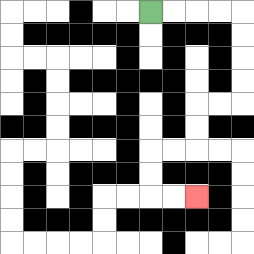{'start': '[6, 0]', 'end': '[8, 8]', 'path_directions': 'R,R,R,R,D,D,D,D,L,L,D,D,L,L,D,D,R,R', 'path_coordinates': '[[6, 0], [7, 0], [8, 0], [9, 0], [10, 0], [10, 1], [10, 2], [10, 3], [10, 4], [9, 4], [8, 4], [8, 5], [8, 6], [7, 6], [6, 6], [6, 7], [6, 8], [7, 8], [8, 8]]'}